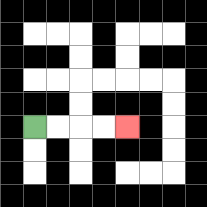{'start': '[1, 5]', 'end': '[5, 5]', 'path_directions': 'R,R,R,R', 'path_coordinates': '[[1, 5], [2, 5], [3, 5], [4, 5], [5, 5]]'}